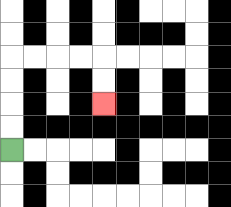{'start': '[0, 6]', 'end': '[4, 4]', 'path_directions': 'U,U,U,U,R,R,R,R,D,D', 'path_coordinates': '[[0, 6], [0, 5], [0, 4], [0, 3], [0, 2], [1, 2], [2, 2], [3, 2], [4, 2], [4, 3], [4, 4]]'}